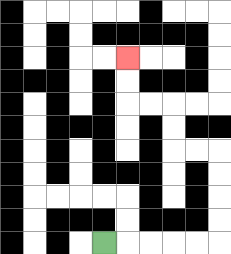{'start': '[4, 10]', 'end': '[5, 2]', 'path_directions': 'R,R,R,R,R,U,U,U,U,L,L,U,U,L,L,U,U', 'path_coordinates': '[[4, 10], [5, 10], [6, 10], [7, 10], [8, 10], [9, 10], [9, 9], [9, 8], [9, 7], [9, 6], [8, 6], [7, 6], [7, 5], [7, 4], [6, 4], [5, 4], [5, 3], [5, 2]]'}